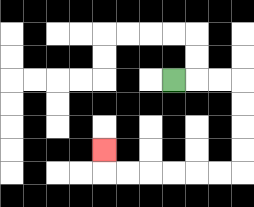{'start': '[7, 3]', 'end': '[4, 6]', 'path_directions': 'R,R,R,D,D,D,D,L,L,L,L,L,L,U', 'path_coordinates': '[[7, 3], [8, 3], [9, 3], [10, 3], [10, 4], [10, 5], [10, 6], [10, 7], [9, 7], [8, 7], [7, 7], [6, 7], [5, 7], [4, 7], [4, 6]]'}